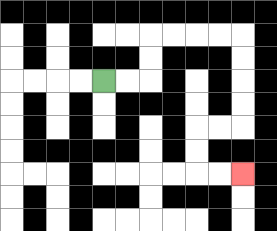{'start': '[4, 3]', 'end': '[10, 7]', 'path_directions': 'R,R,U,U,R,R,R,R,D,D,D,D,L,L,D,D,R,R', 'path_coordinates': '[[4, 3], [5, 3], [6, 3], [6, 2], [6, 1], [7, 1], [8, 1], [9, 1], [10, 1], [10, 2], [10, 3], [10, 4], [10, 5], [9, 5], [8, 5], [8, 6], [8, 7], [9, 7], [10, 7]]'}